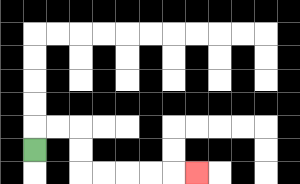{'start': '[1, 6]', 'end': '[8, 7]', 'path_directions': 'U,R,R,D,D,R,R,R,R,R', 'path_coordinates': '[[1, 6], [1, 5], [2, 5], [3, 5], [3, 6], [3, 7], [4, 7], [5, 7], [6, 7], [7, 7], [8, 7]]'}